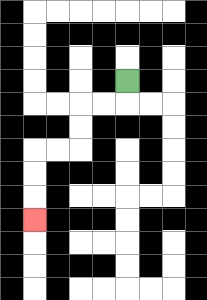{'start': '[5, 3]', 'end': '[1, 9]', 'path_directions': 'D,L,L,D,D,L,L,D,D,D', 'path_coordinates': '[[5, 3], [5, 4], [4, 4], [3, 4], [3, 5], [3, 6], [2, 6], [1, 6], [1, 7], [1, 8], [1, 9]]'}